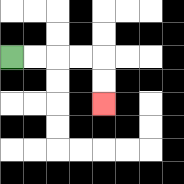{'start': '[0, 2]', 'end': '[4, 4]', 'path_directions': 'R,R,R,R,D,D', 'path_coordinates': '[[0, 2], [1, 2], [2, 2], [3, 2], [4, 2], [4, 3], [4, 4]]'}